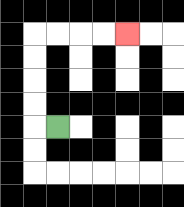{'start': '[2, 5]', 'end': '[5, 1]', 'path_directions': 'L,U,U,U,U,R,R,R,R', 'path_coordinates': '[[2, 5], [1, 5], [1, 4], [1, 3], [1, 2], [1, 1], [2, 1], [3, 1], [4, 1], [5, 1]]'}